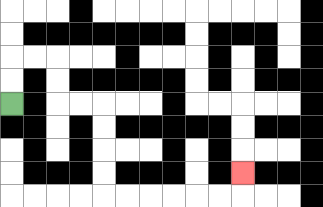{'start': '[0, 4]', 'end': '[10, 7]', 'path_directions': 'U,U,R,R,D,D,R,R,D,D,D,D,R,R,R,R,R,R,U', 'path_coordinates': '[[0, 4], [0, 3], [0, 2], [1, 2], [2, 2], [2, 3], [2, 4], [3, 4], [4, 4], [4, 5], [4, 6], [4, 7], [4, 8], [5, 8], [6, 8], [7, 8], [8, 8], [9, 8], [10, 8], [10, 7]]'}